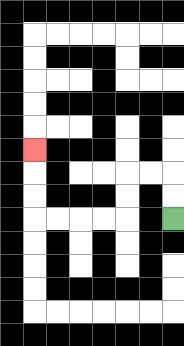{'start': '[7, 9]', 'end': '[1, 6]', 'path_directions': 'U,U,L,L,D,D,L,L,L,L,U,U,U', 'path_coordinates': '[[7, 9], [7, 8], [7, 7], [6, 7], [5, 7], [5, 8], [5, 9], [4, 9], [3, 9], [2, 9], [1, 9], [1, 8], [1, 7], [1, 6]]'}